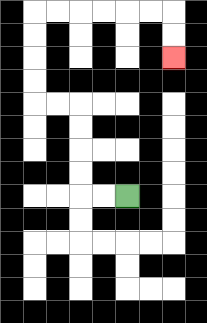{'start': '[5, 8]', 'end': '[7, 2]', 'path_directions': 'L,L,U,U,U,U,L,L,U,U,U,U,R,R,R,R,R,R,D,D', 'path_coordinates': '[[5, 8], [4, 8], [3, 8], [3, 7], [3, 6], [3, 5], [3, 4], [2, 4], [1, 4], [1, 3], [1, 2], [1, 1], [1, 0], [2, 0], [3, 0], [4, 0], [5, 0], [6, 0], [7, 0], [7, 1], [7, 2]]'}